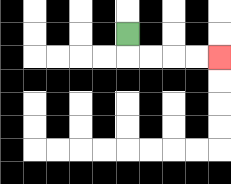{'start': '[5, 1]', 'end': '[9, 2]', 'path_directions': 'D,R,R,R,R', 'path_coordinates': '[[5, 1], [5, 2], [6, 2], [7, 2], [8, 2], [9, 2]]'}